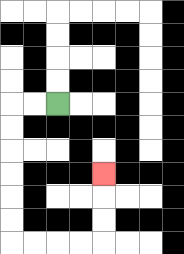{'start': '[2, 4]', 'end': '[4, 7]', 'path_directions': 'L,L,D,D,D,D,D,D,R,R,R,R,U,U,U', 'path_coordinates': '[[2, 4], [1, 4], [0, 4], [0, 5], [0, 6], [0, 7], [0, 8], [0, 9], [0, 10], [1, 10], [2, 10], [3, 10], [4, 10], [4, 9], [4, 8], [4, 7]]'}